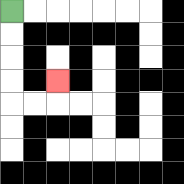{'start': '[0, 0]', 'end': '[2, 3]', 'path_directions': 'D,D,D,D,R,R,U', 'path_coordinates': '[[0, 0], [0, 1], [0, 2], [0, 3], [0, 4], [1, 4], [2, 4], [2, 3]]'}